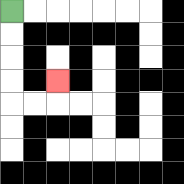{'start': '[0, 0]', 'end': '[2, 3]', 'path_directions': 'D,D,D,D,R,R,U', 'path_coordinates': '[[0, 0], [0, 1], [0, 2], [0, 3], [0, 4], [1, 4], [2, 4], [2, 3]]'}